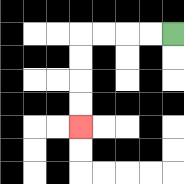{'start': '[7, 1]', 'end': '[3, 5]', 'path_directions': 'L,L,L,L,D,D,D,D', 'path_coordinates': '[[7, 1], [6, 1], [5, 1], [4, 1], [3, 1], [3, 2], [3, 3], [3, 4], [3, 5]]'}